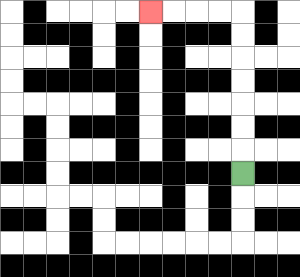{'start': '[10, 7]', 'end': '[6, 0]', 'path_directions': 'U,U,U,U,U,U,U,L,L,L,L', 'path_coordinates': '[[10, 7], [10, 6], [10, 5], [10, 4], [10, 3], [10, 2], [10, 1], [10, 0], [9, 0], [8, 0], [7, 0], [6, 0]]'}